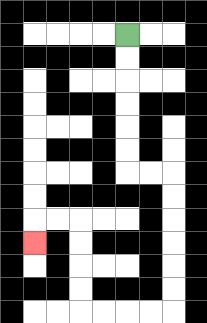{'start': '[5, 1]', 'end': '[1, 10]', 'path_directions': 'D,D,D,D,D,D,R,R,D,D,D,D,D,D,L,L,L,L,U,U,U,U,L,L,D', 'path_coordinates': '[[5, 1], [5, 2], [5, 3], [5, 4], [5, 5], [5, 6], [5, 7], [6, 7], [7, 7], [7, 8], [7, 9], [7, 10], [7, 11], [7, 12], [7, 13], [6, 13], [5, 13], [4, 13], [3, 13], [3, 12], [3, 11], [3, 10], [3, 9], [2, 9], [1, 9], [1, 10]]'}